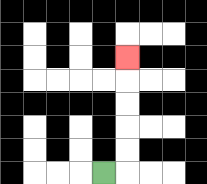{'start': '[4, 7]', 'end': '[5, 2]', 'path_directions': 'R,U,U,U,U,U', 'path_coordinates': '[[4, 7], [5, 7], [5, 6], [5, 5], [5, 4], [5, 3], [5, 2]]'}